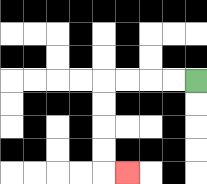{'start': '[8, 3]', 'end': '[5, 7]', 'path_directions': 'L,L,L,L,D,D,D,D,R', 'path_coordinates': '[[8, 3], [7, 3], [6, 3], [5, 3], [4, 3], [4, 4], [4, 5], [4, 6], [4, 7], [5, 7]]'}